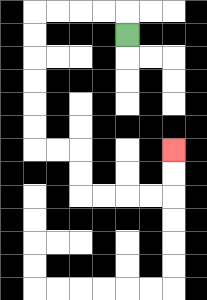{'start': '[5, 1]', 'end': '[7, 6]', 'path_directions': 'U,L,L,L,L,D,D,D,D,D,D,R,R,D,D,R,R,R,R,U,U', 'path_coordinates': '[[5, 1], [5, 0], [4, 0], [3, 0], [2, 0], [1, 0], [1, 1], [1, 2], [1, 3], [1, 4], [1, 5], [1, 6], [2, 6], [3, 6], [3, 7], [3, 8], [4, 8], [5, 8], [6, 8], [7, 8], [7, 7], [7, 6]]'}